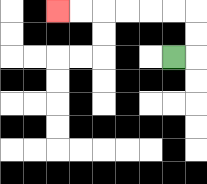{'start': '[7, 2]', 'end': '[2, 0]', 'path_directions': 'R,U,U,L,L,L,L,L,L', 'path_coordinates': '[[7, 2], [8, 2], [8, 1], [8, 0], [7, 0], [6, 0], [5, 0], [4, 0], [3, 0], [2, 0]]'}